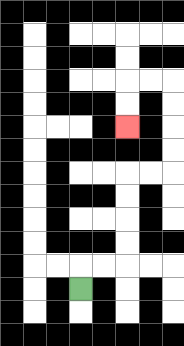{'start': '[3, 12]', 'end': '[5, 5]', 'path_directions': 'U,R,R,U,U,U,U,R,R,U,U,U,U,L,L,D,D', 'path_coordinates': '[[3, 12], [3, 11], [4, 11], [5, 11], [5, 10], [5, 9], [5, 8], [5, 7], [6, 7], [7, 7], [7, 6], [7, 5], [7, 4], [7, 3], [6, 3], [5, 3], [5, 4], [5, 5]]'}